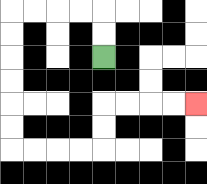{'start': '[4, 2]', 'end': '[8, 4]', 'path_directions': 'U,U,L,L,L,L,D,D,D,D,D,D,R,R,R,R,U,U,R,R,R,R', 'path_coordinates': '[[4, 2], [4, 1], [4, 0], [3, 0], [2, 0], [1, 0], [0, 0], [0, 1], [0, 2], [0, 3], [0, 4], [0, 5], [0, 6], [1, 6], [2, 6], [3, 6], [4, 6], [4, 5], [4, 4], [5, 4], [6, 4], [7, 4], [8, 4]]'}